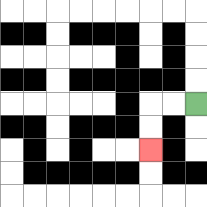{'start': '[8, 4]', 'end': '[6, 6]', 'path_directions': 'L,L,D,D', 'path_coordinates': '[[8, 4], [7, 4], [6, 4], [6, 5], [6, 6]]'}